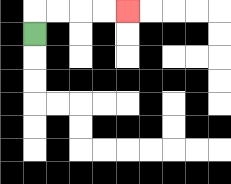{'start': '[1, 1]', 'end': '[5, 0]', 'path_directions': 'U,R,R,R,R', 'path_coordinates': '[[1, 1], [1, 0], [2, 0], [3, 0], [4, 0], [5, 0]]'}